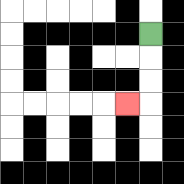{'start': '[6, 1]', 'end': '[5, 4]', 'path_directions': 'D,D,D,L', 'path_coordinates': '[[6, 1], [6, 2], [6, 3], [6, 4], [5, 4]]'}